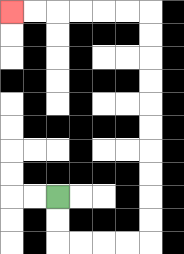{'start': '[2, 8]', 'end': '[0, 0]', 'path_directions': 'D,D,R,R,R,R,U,U,U,U,U,U,U,U,U,U,L,L,L,L,L,L', 'path_coordinates': '[[2, 8], [2, 9], [2, 10], [3, 10], [4, 10], [5, 10], [6, 10], [6, 9], [6, 8], [6, 7], [6, 6], [6, 5], [6, 4], [6, 3], [6, 2], [6, 1], [6, 0], [5, 0], [4, 0], [3, 0], [2, 0], [1, 0], [0, 0]]'}